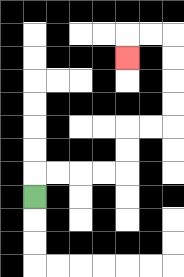{'start': '[1, 8]', 'end': '[5, 2]', 'path_directions': 'U,R,R,R,R,U,U,R,R,U,U,U,U,L,L,D', 'path_coordinates': '[[1, 8], [1, 7], [2, 7], [3, 7], [4, 7], [5, 7], [5, 6], [5, 5], [6, 5], [7, 5], [7, 4], [7, 3], [7, 2], [7, 1], [6, 1], [5, 1], [5, 2]]'}